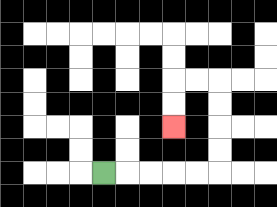{'start': '[4, 7]', 'end': '[7, 5]', 'path_directions': 'R,R,R,R,R,U,U,U,U,L,L,D,D', 'path_coordinates': '[[4, 7], [5, 7], [6, 7], [7, 7], [8, 7], [9, 7], [9, 6], [9, 5], [9, 4], [9, 3], [8, 3], [7, 3], [7, 4], [7, 5]]'}